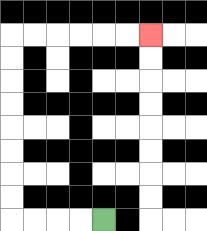{'start': '[4, 9]', 'end': '[6, 1]', 'path_directions': 'L,L,L,L,U,U,U,U,U,U,U,U,R,R,R,R,R,R', 'path_coordinates': '[[4, 9], [3, 9], [2, 9], [1, 9], [0, 9], [0, 8], [0, 7], [0, 6], [0, 5], [0, 4], [0, 3], [0, 2], [0, 1], [1, 1], [2, 1], [3, 1], [4, 1], [5, 1], [6, 1]]'}